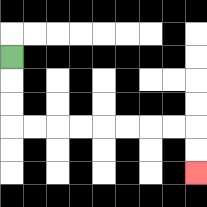{'start': '[0, 2]', 'end': '[8, 7]', 'path_directions': 'D,D,D,R,R,R,R,R,R,R,R,D,D', 'path_coordinates': '[[0, 2], [0, 3], [0, 4], [0, 5], [1, 5], [2, 5], [3, 5], [4, 5], [5, 5], [6, 5], [7, 5], [8, 5], [8, 6], [8, 7]]'}